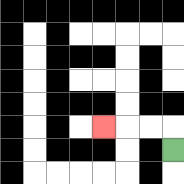{'start': '[7, 6]', 'end': '[4, 5]', 'path_directions': 'U,L,L,L', 'path_coordinates': '[[7, 6], [7, 5], [6, 5], [5, 5], [4, 5]]'}